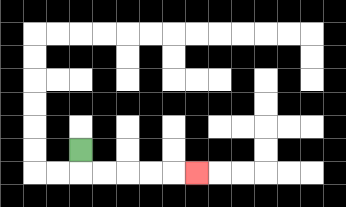{'start': '[3, 6]', 'end': '[8, 7]', 'path_directions': 'D,R,R,R,R,R', 'path_coordinates': '[[3, 6], [3, 7], [4, 7], [5, 7], [6, 7], [7, 7], [8, 7]]'}